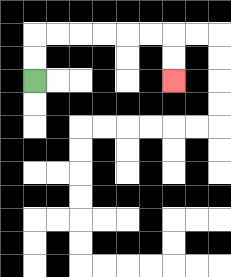{'start': '[1, 3]', 'end': '[7, 3]', 'path_directions': 'U,U,R,R,R,R,R,R,D,D', 'path_coordinates': '[[1, 3], [1, 2], [1, 1], [2, 1], [3, 1], [4, 1], [5, 1], [6, 1], [7, 1], [7, 2], [7, 3]]'}